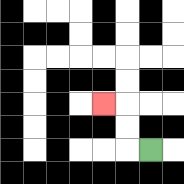{'start': '[6, 6]', 'end': '[4, 4]', 'path_directions': 'L,U,U,L', 'path_coordinates': '[[6, 6], [5, 6], [5, 5], [5, 4], [4, 4]]'}